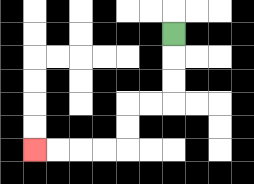{'start': '[7, 1]', 'end': '[1, 6]', 'path_directions': 'D,D,D,L,L,D,D,L,L,L,L', 'path_coordinates': '[[7, 1], [7, 2], [7, 3], [7, 4], [6, 4], [5, 4], [5, 5], [5, 6], [4, 6], [3, 6], [2, 6], [1, 6]]'}